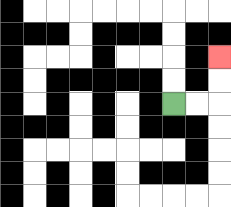{'start': '[7, 4]', 'end': '[9, 2]', 'path_directions': 'R,R,U,U', 'path_coordinates': '[[7, 4], [8, 4], [9, 4], [9, 3], [9, 2]]'}